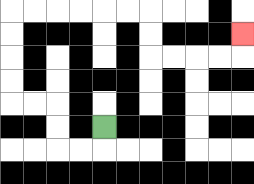{'start': '[4, 5]', 'end': '[10, 1]', 'path_directions': 'D,L,L,U,U,L,L,U,U,U,U,R,R,R,R,R,R,D,D,R,R,R,R,U', 'path_coordinates': '[[4, 5], [4, 6], [3, 6], [2, 6], [2, 5], [2, 4], [1, 4], [0, 4], [0, 3], [0, 2], [0, 1], [0, 0], [1, 0], [2, 0], [3, 0], [4, 0], [5, 0], [6, 0], [6, 1], [6, 2], [7, 2], [8, 2], [9, 2], [10, 2], [10, 1]]'}